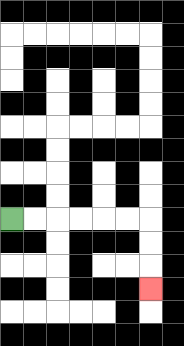{'start': '[0, 9]', 'end': '[6, 12]', 'path_directions': 'R,R,R,R,R,R,D,D,D', 'path_coordinates': '[[0, 9], [1, 9], [2, 9], [3, 9], [4, 9], [5, 9], [6, 9], [6, 10], [6, 11], [6, 12]]'}